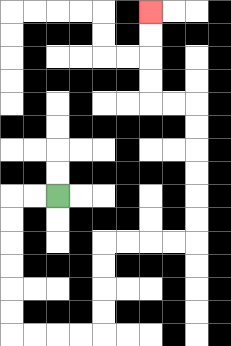{'start': '[2, 8]', 'end': '[6, 0]', 'path_directions': 'L,L,D,D,D,D,D,D,R,R,R,R,U,U,U,U,R,R,R,R,U,U,U,U,U,U,L,L,U,U,U,U', 'path_coordinates': '[[2, 8], [1, 8], [0, 8], [0, 9], [0, 10], [0, 11], [0, 12], [0, 13], [0, 14], [1, 14], [2, 14], [3, 14], [4, 14], [4, 13], [4, 12], [4, 11], [4, 10], [5, 10], [6, 10], [7, 10], [8, 10], [8, 9], [8, 8], [8, 7], [8, 6], [8, 5], [8, 4], [7, 4], [6, 4], [6, 3], [6, 2], [6, 1], [6, 0]]'}